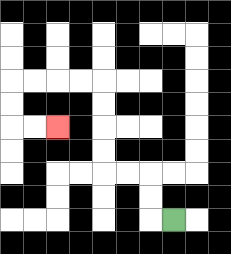{'start': '[7, 9]', 'end': '[2, 5]', 'path_directions': 'L,U,U,L,L,U,U,U,U,L,L,L,L,D,D,R,R', 'path_coordinates': '[[7, 9], [6, 9], [6, 8], [6, 7], [5, 7], [4, 7], [4, 6], [4, 5], [4, 4], [4, 3], [3, 3], [2, 3], [1, 3], [0, 3], [0, 4], [0, 5], [1, 5], [2, 5]]'}